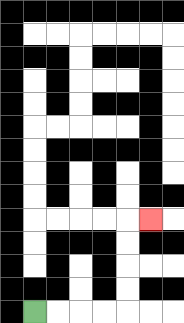{'start': '[1, 13]', 'end': '[6, 9]', 'path_directions': 'R,R,R,R,U,U,U,U,R', 'path_coordinates': '[[1, 13], [2, 13], [3, 13], [4, 13], [5, 13], [5, 12], [5, 11], [5, 10], [5, 9], [6, 9]]'}